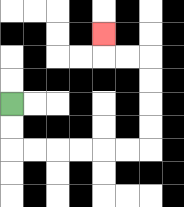{'start': '[0, 4]', 'end': '[4, 1]', 'path_directions': 'D,D,R,R,R,R,R,R,U,U,U,U,L,L,U', 'path_coordinates': '[[0, 4], [0, 5], [0, 6], [1, 6], [2, 6], [3, 6], [4, 6], [5, 6], [6, 6], [6, 5], [6, 4], [6, 3], [6, 2], [5, 2], [4, 2], [4, 1]]'}